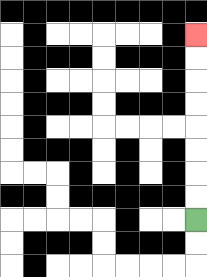{'start': '[8, 9]', 'end': '[8, 1]', 'path_directions': 'U,U,U,U,U,U,U,U', 'path_coordinates': '[[8, 9], [8, 8], [8, 7], [8, 6], [8, 5], [8, 4], [8, 3], [8, 2], [8, 1]]'}